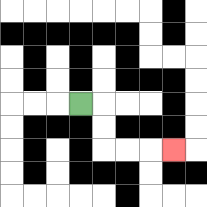{'start': '[3, 4]', 'end': '[7, 6]', 'path_directions': 'R,D,D,R,R,R', 'path_coordinates': '[[3, 4], [4, 4], [4, 5], [4, 6], [5, 6], [6, 6], [7, 6]]'}